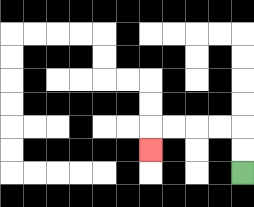{'start': '[10, 7]', 'end': '[6, 6]', 'path_directions': 'U,U,L,L,L,L,D', 'path_coordinates': '[[10, 7], [10, 6], [10, 5], [9, 5], [8, 5], [7, 5], [6, 5], [6, 6]]'}